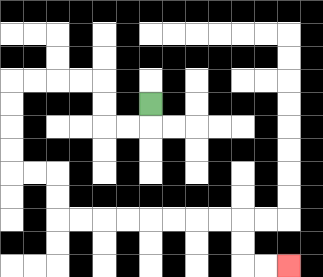{'start': '[6, 4]', 'end': '[12, 11]', 'path_directions': 'D,L,L,U,U,L,L,L,L,D,D,D,D,R,R,D,D,R,R,R,R,R,R,R,R,D,D,R,R', 'path_coordinates': '[[6, 4], [6, 5], [5, 5], [4, 5], [4, 4], [4, 3], [3, 3], [2, 3], [1, 3], [0, 3], [0, 4], [0, 5], [0, 6], [0, 7], [1, 7], [2, 7], [2, 8], [2, 9], [3, 9], [4, 9], [5, 9], [6, 9], [7, 9], [8, 9], [9, 9], [10, 9], [10, 10], [10, 11], [11, 11], [12, 11]]'}